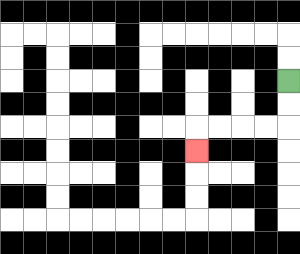{'start': '[12, 3]', 'end': '[8, 6]', 'path_directions': 'D,D,L,L,L,L,D', 'path_coordinates': '[[12, 3], [12, 4], [12, 5], [11, 5], [10, 5], [9, 5], [8, 5], [8, 6]]'}